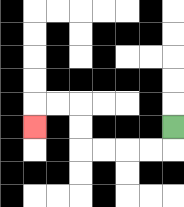{'start': '[7, 5]', 'end': '[1, 5]', 'path_directions': 'D,L,L,L,L,U,U,L,L,D', 'path_coordinates': '[[7, 5], [7, 6], [6, 6], [5, 6], [4, 6], [3, 6], [3, 5], [3, 4], [2, 4], [1, 4], [1, 5]]'}